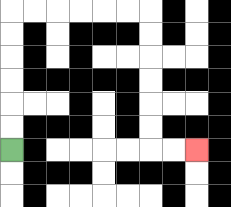{'start': '[0, 6]', 'end': '[8, 6]', 'path_directions': 'U,U,U,U,U,U,R,R,R,R,R,R,D,D,D,D,D,D,R,R', 'path_coordinates': '[[0, 6], [0, 5], [0, 4], [0, 3], [0, 2], [0, 1], [0, 0], [1, 0], [2, 0], [3, 0], [4, 0], [5, 0], [6, 0], [6, 1], [6, 2], [6, 3], [6, 4], [6, 5], [6, 6], [7, 6], [8, 6]]'}